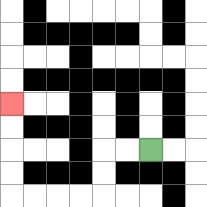{'start': '[6, 6]', 'end': '[0, 4]', 'path_directions': 'L,L,D,D,L,L,L,L,U,U,U,U', 'path_coordinates': '[[6, 6], [5, 6], [4, 6], [4, 7], [4, 8], [3, 8], [2, 8], [1, 8], [0, 8], [0, 7], [0, 6], [0, 5], [0, 4]]'}